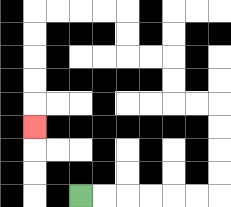{'start': '[3, 8]', 'end': '[1, 5]', 'path_directions': 'R,R,R,R,R,R,U,U,U,U,L,L,U,U,L,L,U,U,L,L,L,L,D,D,D,D,D', 'path_coordinates': '[[3, 8], [4, 8], [5, 8], [6, 8], [7, 8], [8, 8], [9, 8], [9, 7], [9, 6], [9, 5], [9, 4], [8, 4], [7, 4], [7, 3], [7, 2], [6, 2], [5, 2], [5, 1], [5, 0], [4, 0], [3, 0], [2, 0], [1, 0], [1, 1], [1, 2], [1, 3], [1, 4], [1, 5]]'}